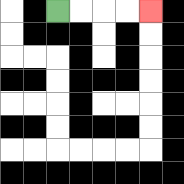{'start': '[2, 0]', 'end': '[6, 0]', 'path_directions': 'R,R,R,R', 'path_coordinates': '[[2, 0], [3, 0], [4, 0], [5, 0], [6, 0]]'}